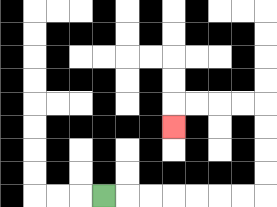{'start': '[4, 8]', 'end': '[7, 5]', 'path_directions': 'R,R,R,R,R,R,R,U,U,U,U,L,L,L,L,D', 'path_coordinates': '[[4, 8], [5, 8], [6, 8], [7, 8], [8, 8], [9, 8], [10, 8], [11, 8], [11, 7], [11, 6], [11, 5], [11, 4], [10, 4], [9, 4], [8, 4], [7, 4], [7, 5]]'}